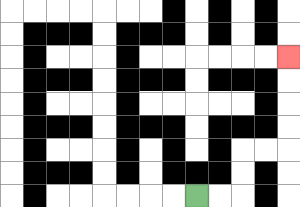{'start': '[8, 8]', 'end': '[12, 2]', 'path_directions': 'R,R,U,U,R,R,U,U,U,U', 'path_coordinates': '[[8, 8], [9, 8], [10, 8], [10, 7], [10, 6], [11, 6], [12, 6], [12, 5], [12, 4], [12, 3], [12, 2]]'}